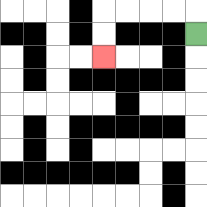{'start': '[8, 1]', 'end': '[4, 2]', 'path_directions': 'U,L,L,L,L,D,D', 'path_coordinates': '[[8, 1], [8, 0], [7, 0], [6, 0], [5, 0], [4, 0], [4, 1], [4, 2]]'}